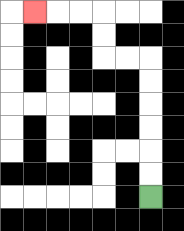{'start': '[6, 8]', 'end': '[1, 0]', 'path_directions': 'U,U,U,U,U,U,L,L,U,U,L,L,L', 'path_coordinates': '[[6, 8], [6, 7], [6, 6], [6, 5], [6, 4], [6, 3], [6, 2], [5, 2], [4, 2], [4, 1], [4, 0], [3, 0], [2, 0], [1, 0]]'}